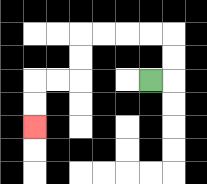{'start': '[6, 3]', 'end': '[1, 5]', 'path_directions': 'R,U,U,L,L,L,L,D,D,L,L,D,D', 'path_coordinates': '[[6, 3], [7, 3], [7, 2], [7, 1], [6, 1], [5, 1], [4, 1], [3, 1], [3, 2], [3, 3], [2, 3], [1, 3], [1, 4], [1, 5]]'}